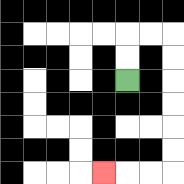{'start': '[5, 3]', 'end': '[4, 7]', 'path_directions': 'U,U,R,R,D,D,D,D,D,D,L,L,L', 'path_coordinates': '[[5, 3], [5, 2], [5, 1], [6, 1], [7, 1], [7, 2], [7, 3], [7, 4], [7, 5], [7, 6], [7, 7], [6, 7], [5, 7], [4, 7]]'}